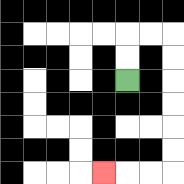{'start': '[5, 3]', 'end': '[4, 7]', 'path_directions': 'U,U,R,R,D,D,D,D,D,D,L,L,L', 'path_coordinates': '[[5, 3], [5, 2], [5, 1], [6, 1], [7, 1], [7, 2], [7, 3], [7, 4], [7, 5], [7, 6], [7, 7], [6, 7], [5, 7], [4, 7]]'}